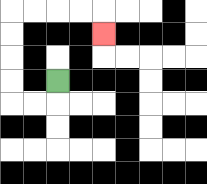{'start': '[2, 3]', 'end': '[4, 1]', 'path_directions': 'D,L,L,U,U,U,U,R,R,R,R,D', 'path_coordinates': '[[2, 3], [2, 4], [1, 4], [0, 4], [0, 3], [0, 2], [0, 1], [0, 0], [1, 0], [2, 0], [3, 0], [4, 0], [4, 1]]'}